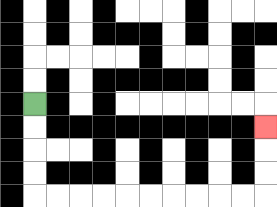{'start': '[1, 4]', 'end': '[11, 5]', 'path_directions': 'D,D,D,D,R,R,R,R,R,R,R,R,R,R,U,U,U', 'path_coordinates': '[[1, 4], [1, 5], [1, 6], [1, 7], [1, 8], [2, 8], [3, 8], [4, 8], [5, 8], [6, 8], [7, 8], [8, 8], [9, 8], [10, 8], [11, 8], [11, 7], [11, 6], [11, 5]]'}